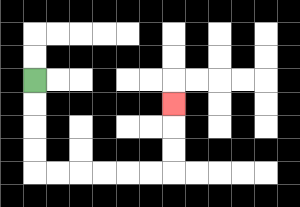{'start': '[1, 3]', 'end': '[7, 4]', 'path_directions': 'D,D,D,D,R,R,R,R,R,R,U,U,U', 'path_coordinates': '[[1, 3], [1, 4], [1, 5], [1, 6], [1, 7], [2, 7], [3, 7], [4, 7], [5, 7], [6, 7], [7, 7], [7, 6], [7, 5], [7, 4]]'}